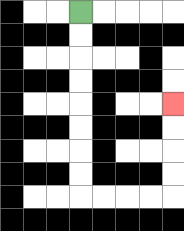{'start': '[3, 0]', 'end': '[7, 4]', 'path_directions': 'D,D,D,D,D,D,D,D,R,R,R,R,U,U,U,U', 'path_coordinates': '[[3, 0], [3, 1], [3, 2], [3, 3], [3, 4], [3, 5], [3, 6], [3, 7], [3, 8], [4, 8], [5, 8], [6, 8], [7, 8], [7, 7], [7, 6], [7, 5], [7, 4]]'}